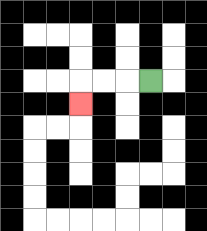{'start': '[6, 3]', 'end': '[3, 4]', 'path_directions': 'L,L,L,D', 'path_coordinates': '[[6, 3], [5, 3], [4, 3], [3, 3], [3, 4]]'}